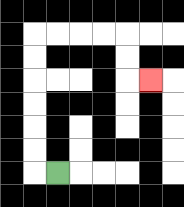{'start': '[2, 7]', 'end': '[6, 3]', 'path_directions': 'L,U,U,U,U,U,U,R,R,R,R,D,D,R', 'path_coordinates': '[[2, 7], [1, 7], [1, 6], [1, 5], [1, 4], [1, 3], [1, 2], [1, 1], [2, 1], [3, 1], [4, 1], [5, 1], [5, 2], [5, 3], [6, 3]]'}